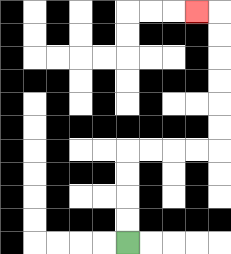{'start': '[5, 10]', 'end': '[8, 0]', 'path_directions': 'U,U,U,U,R,R,R,R,U,U,U,U,U,U,L', 'path_coordinates': '[[5, 10], [5, 9], [5, 8], [5, 7], [5, 6], [6, 6], [7, 6], [8, 6], [9, 6], [9, 5], [9, 4], [9, 3], [9, 2], [9, 1], [9, 0], [8, 0]]'}